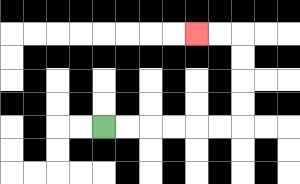{'start': '[4, 5]', 'end': '[8, 1]', 'path_directions': 'R,R,R,R,R,R,U,U,U,U,L,L', 'path_coordinates': '[[4, 5], [5, 5], [6, 5], [7, 5], [8, 5], [9, 5], [10, 5], [10, 4], [10, 3], [10, 2], [10, 1], [9, 1], [8, 1]]'}